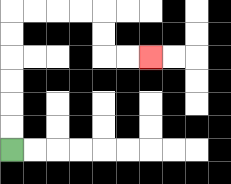{'start': '[0, 6]', 'end': '[6, 2]', 'path_directions': 'U,U,U,U,U,U,R,R,R,R,D,D,R,R', 'path_coordinates': '[[0, 6], [0, 5], [0, 4], [0, 3], [0, 2], [0, 1], [0, 0], [1, 0], [2, 0], [3, 0], [4, 0], [4, 1], [4, 2], [5, 2], [6, 2]]'}